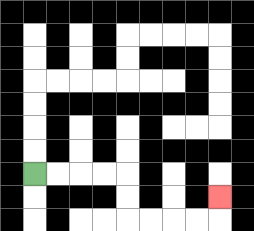{'start': '[1, 7]', 'end': '[9, 8]', 'path_directions': 'R,R,R,R,D,D,R,R,R,R,U', 'path_coordinates': '[[1, 7], [2, 7], [3, 7], [4, 7], [5, 7], [5, 8], [5, 9], [6, 9], [7, 9], [8, 9], [9, 9], [9, 8]]'}